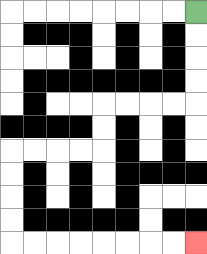{'start': '[8, 0]', 'end': '[8, 10]', 'path_directions': 'D,D,D,D,L,L,L,L,D,D,L,L,L,L,D,D,D,D,R,R,R,R,R,R,R,R', 'path_coordinates': '[[8, 0], [8, 1], [8, 2], [8, 3], [8, 4], [7, 4], [6, 4], [5, 4], [4, 4], [4, 5], [4, 6], [3, 6], [2, 6], [1, 6], [0, 6], [0, 7], [0, 8], [0, 9], [0, 10], [1, 10], [2, 10], [3, 10], [4, 10], [5, 10], [6, 10], [7, 10], [8, 10]]'}